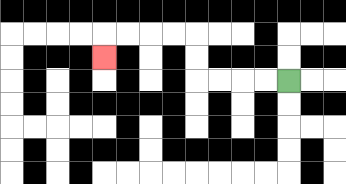{'start': '[12, 3]', 'end': '[4, 2]', 'path_directions': 'L,L,L,L,U,U,L,L,L,L,D', 'path_coordinates': '[[12, 3], [11, 3], [10, 3], [9, 3], [8, 3], [8, 2], [8, 1], [7, 1], [6, 1], [5, 1], [4, 1], [4, 2]]'}